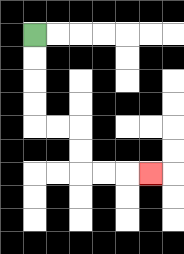{'start': '[1, 1]', 'end': '[6, 7]', 'path_directions': 'D,D,D,D,R,R,D,D,R,R,R', 'path_coordinates': '[[1, 1], [1, 2], [1, 3], [1, 4], [1, 5], [2, 5], [3, 5], [3, 6], [3, 7], [4, 7], [5, 7], [6, 7]]'}